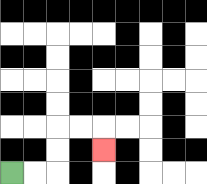{'start': '[0, 7]', 'end': '[4, 6]', 'path_directions': 'R,R,U,U,R,R,D', 'path_coordinates': '[[0, 7], [1, 7], [2, 7], [2, 6], [2, 5], [3, 5], [4, 5], [4, 6]]'}